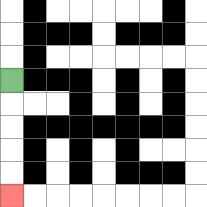{'start': '[0, 3]', 'end': '[0, 8]', 'path_directions': 'D,D,D,D,D', 'path_coordinates': '[[0, 3], [0, 4], [0, 5], [0, 6], [0, 7], [0, 8]]'}